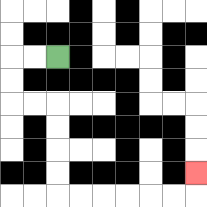{'start': '[2, 2]', 'end': '[8, 7]', 'path_directions': 'L,L,D,D,R,R,D,D,D,D,R,R,R,R,R,R,U', 'path_coordinates': '[[2, 2], [1, 2], [0, 2], [0, 3], [0, 4], [1, 4], [2, 4], [2, 5], [2, 6], [2, 7], [2, 8], [3, 8], [4, 8], [5, 8], [6, 8], [7, 8], [8, 8], [8, 7]]'}